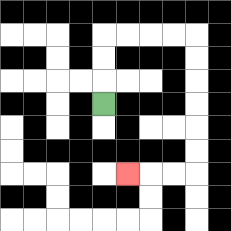{'start': '[4, 4]', 'end': '[5, 7]', 'path_directions': 'U,U,U,R,R,R,R,D,D,D,D,D,D,L,L,L', 'path_coordinates': '[[4, 4], [4, 3], [4, 2], [4, 1], [5, 1], [6, 1], [7, 1], [8, 1], [8, 2], [8, 3], [8, 4], [8, 5], [8, 6], [8, 7], [7, 7], [6, 7], [5, 7]]'}